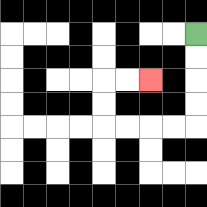{'start': '[8, 1]', 'end': '[6, 3]', 'path_directions': 'D,D,D,D,L,L,L,L,U,U,R,R', 'path_coordinates': '[[8, 1], [8, 2], [8, 3], [8, 4], [8, 5], [7, 5], [6, 5], [5, 5], [4, 5], [4, 4], [4, 3], [5, 3], [6, 3]]'}